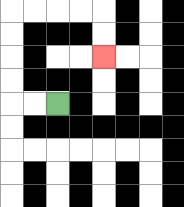{'start': '[2, 4]', 'end': '[4, 2]', 'path_directions': 'L,L,U,U,U,U,R,R,R,R,D,D', 'path_coordinates': '[[2, 4], [1, 4], [0, 4], [0, 3], [0, 2], [0, 1], [0, 0], [1, 0], [2, 0], [3, 0], [4, 0], [4, 1], [4, 2]]'}